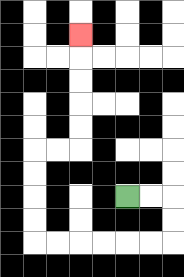{'start': '[5, 8]', 'end': '[3, 1]', 'path_directions': 'R,R,D,D,L,L,L,L,L,L,U,U,U,U,R,R,U,U,U,U,U', 'path_coordinates': '[[5, 8], [6, 8], [7, 8], [7, 9], [7, 10], [6, 10], [5, 10], [4, 10], [3, 10], [2, 10], [1, 10], [1, 9], [1, 8], [1, 7], [1, 6], [2, 6], [3, 6], [3, 5], [3, 4], [3, 3], [3, 2], [3, 1]]'}